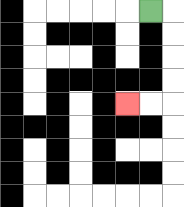{'start': '[6, 0]', 'end': '[5, 4]', 'path_directions': 'R,D,D,D,D,L,L', 'path_coordinates': '[[6, 0], [7, 0], [7, 1], [7, 2], [7, 3], [7, 4], [6, 4], [5, 4]]'}